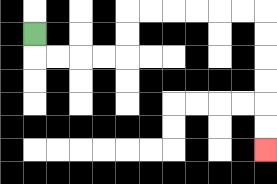{'start': '[1, 1]', 'end': '[11, 6]', 'path_directions': 'D,R,R,R,R,U,U,R,R,R,R,R,R,D,D,D,D,D,D', 'path_coordinates': '[[1, 1], [1, 2], [2, 2], [3, 2], [4, 2], [5, 2], [5, 1], [5, 0], [6, 0], [7, 0], [8, 0], [9, 0], [10, 0], [11, 0], [11, 1], [11, 2], [11, 3], [11, 4], [11, 5], [11, 6]]'}